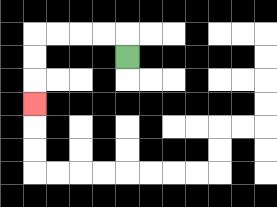{'start': '[5, 2]', 'end': '[1, 4]', 'path_directions': 'U,L,L,L,L,D,D,D', 'path_coordinates': '[[5, 2], [5, 1], [4, 1], [3, 1], [2, 1], [1, 1], [1, 2], [1, 3], [1, 4]]'}